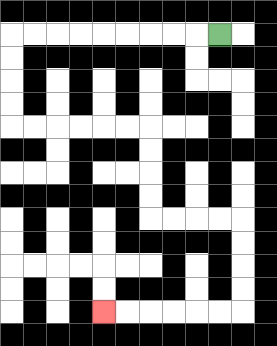{'start': '[9, 1]', 'end': '[4, 13]', 'path_directions': 'L,L,L,L,L,L,L,L,L,D,D,D,D,R,R,R,R,R,R,D,D,D,D,R,R,R,R,D,D,D,D,L,L,L,L,L,L', 'path_coordinates': '[[9, 1], [8, 1], [7, 1], [6, 1], [5, 1], [4, 1], [3, 1], [2, 1], [1, 1], [0, 1], [0, 2], [0, 3], [0, 4], [0, 5], [1, 5], [2, 5], [3, 5], [4, 5], [5, 5], [6, 5], [6, 6], [6, 7], [6, 8], [6, 9], [7, 9], [8, 9], [9, 9], [10, 9], [10, 10], [10, 11], [10, 12], [10, 13], [9, 13], [8, 13], [7, 13], [6, 13], [5, 13], [4, 13]]'}